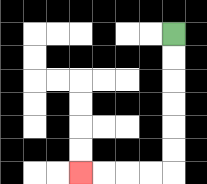{'start': '[7, 1]', 'end': '[3, 7]', 'path_directions': 'D,D,D,D,D,D,L,L,L,L', 'path_coordinates': '[[7, 1], [7, 2], [7, 3], [7, 4], [7, 5], [7, 6], [7, 7], [6, 7], [5, 7], [4, 7], [3, 7]]'}